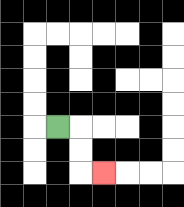{'start': '[2, 5]', 'end': '[4, 7]', 'path_directions': 'R,D,D,R', 'path_coordinates': '[[2, 5], [3, 5], [3, 6], [3, 7], [4, 7]]'}